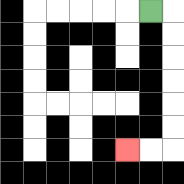{'start': '[6, 0]', 'end': '[5, 6]', 'path_directions': 'R,D,D,D,D,D,D,L,L', 'path_coordinates': '[[6, 0], [7, 0], [7, 1], [7, 2], [7, 3], [7, 4], [7, 5], [7, 6], [6, 6], [5, 6]]'}